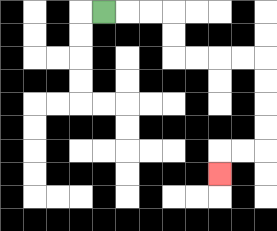{'start': '[4, 0]', 'end': '[9, 7]', 'path_directions': 'R,R,R,D,D,R,R,R,R,D,D,D,D,L,L,D', 'path_coordinates': '[[4, 0], [5, 0], [6, 0], [7, 0], [7, 1], [7, 2], [8, 2], [9, 2], [10, 2], [11, 2], [11, 3], [11, 4], [11, 5], [11, 6], [10, 6], [9, 6], [9, 7]]'}